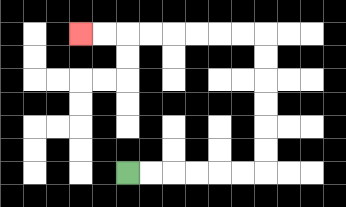{'start': '[5, 7]', 'end': '[3, 1]', 'path_directions': 'R,R,R,R,R,R,U,U,U,U,U,U,L,L,L,L,L,L,L,L', 'path_coordinates': '[[5, 7], [6, 7], [7, 7], [8, 7], [9, 7], [10, 7], [11, 7], [11, 6], [11, 5], [11, 4], [11, 3], [11, 2], [11, 1], [10, 1], [9, 1], [8, 1], [7, 1], [6, 1], [5, 1], [4, 1], [3, 1]]'}